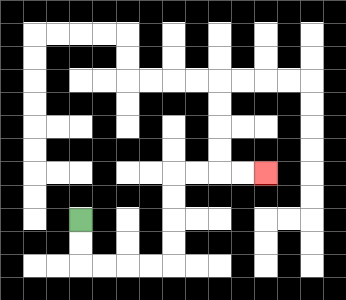{'start': '[3, 9]', 'end': '[11, 7]', 'path_directions': 'D,D,R,R,R,R,U,U,U,U,R,R,R,R', 'path_coordinates': '[[3, 9], [3, 10], [3, 11], [4, 11], [5, 11], [6, 11], [7, 11], [7, 10], [7, 9], [7, 8], [7, 7], [8, 7], [9, 7], [10, 7], [11, 7]]'}